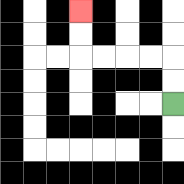{'start': '[7, 4]', 'end': '[3, 0]', 'path_directions': 'U,U,L,L,L,L,U,U', 'path_coordinates': '[[7, 4], [7, 3], [7, 2], [6, 2], [5, 2], [4, 2], [3, 2], [3, 1], [3, 0]]'}